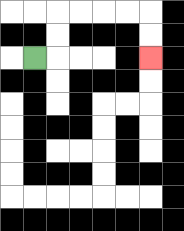{'start': '[1, 2]', 'end': '[6, 2]', 'path_directions': 'R,U,U,R,R,R,R,D,D', 'path_coordinates': '[[1, 2], [2, 2], [2, 1], [2, 0], [3, 0], [4, 0], [5, 0], [6, 0], [6, 1], [6, 2]]'}